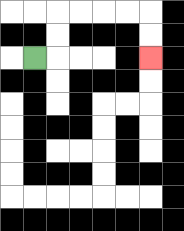{'start': '[1, 2]', 'end': '[6, 2]', 'path_directions': 'R,U,U,R,R,R,R,D,D', 'path_coordinates': '[[1, 2], [2, 2], [2, 1], [2, 0], [3, 0], [4, 0], [5, 0], [6, 0], [6, 1], [6, 2]]'}